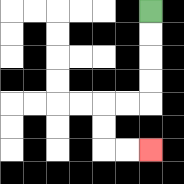{'start': '[6, 0]', 'end': '[6, 6]', 'path_directions': 'D,D,D,D,L,L,D,D,R,R', 'path_coordinates': '[[6, 0], [6, 1], [6, 2], [6, 3], [6, 4], [5, 4], [4, 4], [4, 5], [4, 6], [5, 6], [6, 6]]'}